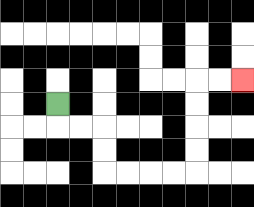{'start': '[2, 4]', 'end': '[10, 3]', 'path_directions': 'D,R,R,D,D,R,R,R,R,U,U,U,U,R,R', 'path_coordinates': '[[2, 4], [2, 5], [3, 5], [4, 5], [4, 6], [4, 7], [5, 7], [6, 7], [7, 7], [8, 7], [8, 6], [8, 5], [8, 4], [8, 3], [9, 3], [10, 3]]'}